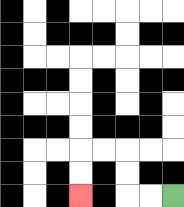{'start': '[7, 8]', 'end': '[3, 8]', 'path_directions': 'L,L,U,U,L,L,D,D', 'path_coordinates': '[[7, 8], [6, 8], [5, 8], [5, 7], [5, 6], [4, 6], [3, 6], [3, 7], [3, 8]]'}